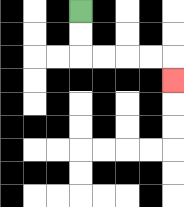{'start': '[3, 0]', 'end': '[7, 3]', 'path_directions': 'D,D,R,R,R,R,D', 'path_coordinates': '[[3, 0], [3, 1], [3, 2], [4, 2], [5, 2], [6, 2], [7, 2], [7, 3]]'}